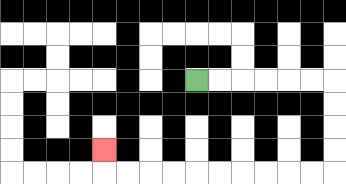{'start': '[8, 3]', 'end': '[4, 6]', 'path_directions': 'R,R,R,R,R,R,D,D,D,D,L,L,L,L,L,L,L,L,L,L,U', 'path_coordinates': '[[8, 3], [9, 3], [10, 3], [11, 3], [12, 3], [13, 3], [14, 3], [14, 4], [14, 5], [14, 6], [14, 7], [13, 7], [12, 7], [11, 7], [10, 7], [9, 7], [8, 7], [7, 7], [6, 7], [5, 7], [4, 7], [4, 6]]'}